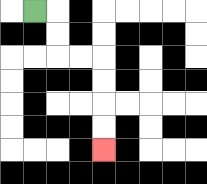{'start': '[1, 0]', 'end': '[4, 6]', 'path_directions': 'R,D,D,R,R,D,D,D,D', 'path_coordinates': '[[1, 0], [2, 0], [2, 1], [2, 2], [3, 2], [4, 2], [4, 3], [4, 4], [4, 5], [4, 6]]'}